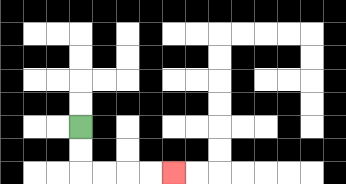{'start': '[3, 5]', 'end': '[7, 7]', 'path_directions': 'D,D,R,R,R,R', 'path_coordinates': '[[3, 5], [3, 6], [3, 7], [4, 7], [5, 7], [6, 7], [7, 7]]'}